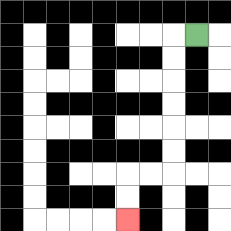{'start': '[8, 1]', 'end': '[5, 9]', 'path_directions': 'L,D,D,D,D,D,D,L,L,D,D', 'path_coordinates': '[[8, 1], [7, 1], [7, 2], [7, 3], [7, 4], [7, 5], [7, 6], [7, 7], [6, 7], [5, 7], [5, 8], [5, 9]]'}